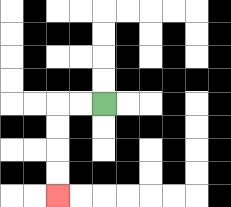{'start': '[4, 4]', 'end': '[2, 8]', 'path_directions': 'L,L,D,D,D,D', 'path_coordinates': '[[4, 4], [3, 4], [2, 4], [2, 5], [2, 6], [2, 7], [2, 8]]'}